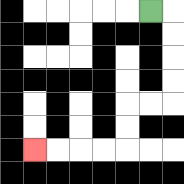{'start': '[6, 0]', 'end': '[1, 6]', 'path_directions': 'R,D,D,D,D,L,L,D,D,L,L,L,L', 'path_coordinates': '[[6, 0], [7, 0], [7, 1], [7, 2], [7, 3], [7, 4], [6, 4], [5, 4], [5, 5], [5, 6], [4, 6], [3, 6], [2, 6], [1, 6]]'}